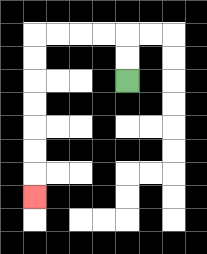{'start': '[5, 3]', 'end': '[1, 8]', 'path_directions': 'U,U,L,L,L,L,D,D,D,D,D,D,D', 'path_coordinates': '[[5, 3], [5, 2], [5, 1], [4, 1], [3, 1], [2, 1], [1, 1], [1, 2], [1, 3], [1, 4], [1, 5], [1, 6], [1, 7], [1, 8]]'}